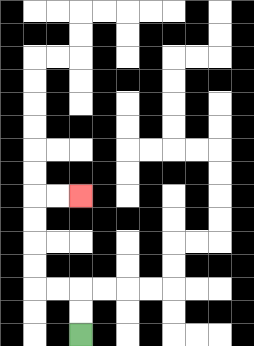{'start': '[3, 14]', 'end': '[3, 8]', 'path_directions': 'U,U,L,L,U,U,U,U,R,R', 'path_coordinates': '[[3, 14], [3, 13], [3, 12], [2, 12], [1, 12], [1, 11], [1, 10], [1, 9], [1, 8], [2, 8], [3, 8]]'}